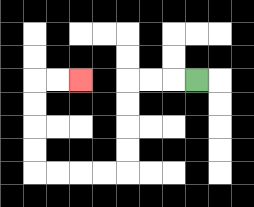{'start': '[8, 3]', 'end': '[3, 3]', 'path_directions': 'L,L,L,D,D,D,D,L,L,L,L,U,U,U,U,R,R', 'path_coordinates': '[[8, 3], [7, 3], [6, 3], [5, 3], [5, 4], [5, 5], [5, 6], [5, 7], [4, 7], [3, 7], [2, 7], [1, 7], [1, 6], [1, 5], [1, 4], [1, 3], [2, 3], [3, 3]]'}